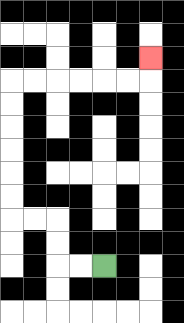{'start': '[4, 11]', 'end': '[6, 2]', 'path_directions': 'L,L,U,U,L,L,U,U,U,U,U,U,R,R,R,R,R,R,U', 'path_coordinates': '[[4, 11], [3, 11], [2, 11], [2, 10], [2, 9], [1, 9], [0, 9], [0, 8], [0, 7], [0, 6], [0, 5], [0, 4], [0, 3], [1, 3], [2, 3], [3, 3], [4, 3], [5, 3], [6, 3], [6, 2]]'}